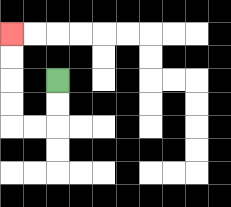{'start': '[2, 3]', 'end': '[0, 1]', 'path_directions': 'D,D,L,L,U,U,U,U', 'path_coordinates': '[[2, 3], [2, 4], [2, 5], [1, 5], [0, 5], [0, 4], [0, 3], [0, 2], [0, 1]]'}